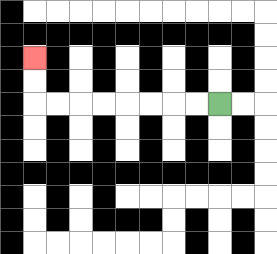{'start': '[9, 4]', 'end': '[1, 2]', 'path_directions': 'L,L,L,L,L,L,L,L,U,U', 'path_coordinates': '[[9, 4], [8, 4], [7, 4], [6, 4], [5, 4], [4, 4], [3, 4], [2, 4], [1, 4], [1, 3], [1, 2]]'}